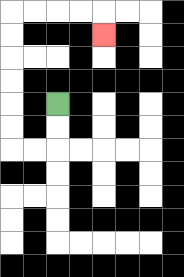{'start': '[2, 4]', 'end': '[4, 1]', 'path_directions': 'D,D,L,L,U,U,U,U,U,U,R,R,R,R,D', 'path_coordinates': '[[2, 4], [2, 5], [2, 6], [1, 6], [0, 6], [0, 5], [0, 4], [0, 3], [0, 2], [0, 1], [0, 0], [1, 0], [2, 0], [3, 0], [4, 0], [4, 1]]'}